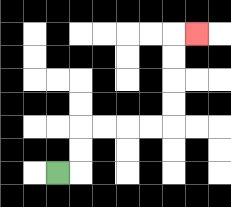{'start': '[2, 7]', 'end': '[8, 1]', 'path_directions': 'R,U,U,R,R,R,R,U,U,U,U,R', 'path_coordinates': '[[2, 7], [3, 7], [3, 6], [3, 5], [4, 5], [5, 5], [6, 5], [7, 5], [7, 4], [7, 3], [7, 2], [7, 1], [8, 1]]'}